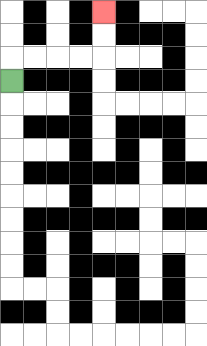{'start': '[0, 3]', 'end': '[4, 0]', 'path_directions': 'U,R,R,R,R,U,U', 'path_coordinates': '[[0, 3], [0, 2], [1, 2], [2, 2], [3, 2], [4, 2], [4, 1], [4, 0]]'}